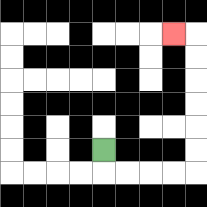{'start': '[4, 6]', 'end': '[7, 1]', 'path_directions': 'D,R,R,R,R,U,U,U,U,U,U,L', 'path_coordinates': '[[4, 6], [4, 7], [5, 7], [6, 7], [7, 7], [8, 7], [8, 6], [8, 5], [8, 4], [8, 3], [8, 2], [8, 1], [7, 1]]'}